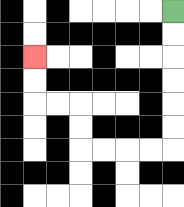{'start': '[7, 0]', 'end': '[1, 2]', 'path_directions': 'D,D,D,D,D,D,L,L,L,L,U,U,L,L,U,U', 'path_coordinates': '[[7, 0], [7, 1], [7, 2], [7, 3], [7, 4], [7, 5], [7, 6], [6, 6], [5, 6], [4, 6], [3, 6], [3, 5], [3, 4], [2, 4], [1, 4], [1, 3], [1, 2]]'}